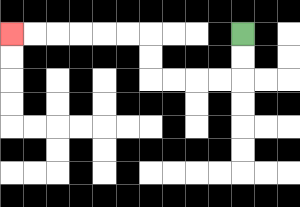{'start': '[10, 1]', 'end': '[0, 1]', 'path_directions': 'D,D,L,L,L,L,U,U,L,L,L,L,L,L', 'path_coordinates': '[[10, 1], [10, 2], [10, 3], [9, 3], [8, 3], [7, 3], [6, 3], [6, 2], [6, 1], [5, 1], [4, 1], [3, 1], [2, 1], [1, 1], [0, 1]]'}